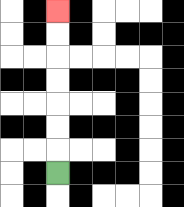{'start': '[2, 7]', 'end': '[2, 0]', 'path_directions': 'U,U,U,U,U,U,U', 'path_coordinates': '[[2, 7], [2, 6], [2, 5], [2, 4], [2, 3], [2, 2], [2, 1], [2, 0]]'}